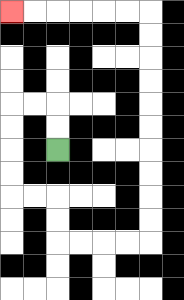{'start': '[2, 6]', 'end': '[0, 0]', 'path_directions': 'U,U,L,L,D,D,D,D,R,R,D,D,R,R,R,R,U,U,U,U,U,U,U,U,U,U,L,L,L,L,L,L', 'path_coordinates': '[[2, 6], [2, 5], [2, 4], [1, 4], [0, 4], [0, 5], [0, 6], [0, 7], [0, 8], [1, 8], [2, 8], [2, 9], [2, 10], [3, 10], [4, 10], [5, 10], [6, 10], [6, 9], [6, 8], [6, 7], [6, 6], [6, 5], [6, 4], [6, 3], [6, 2], [6, 1], [6, 0], [5, 0], [4, 0], [3, 0], [2, 0], [1, 0], [0, 0]]'}